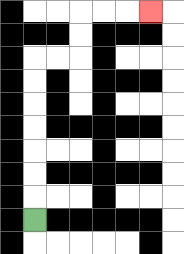{'start': '[1, 9]', 'end': '[6, 0]', 'path_directions': 'U,U,U,U,U,U,U,R,R,U,U,R,R,R', 'path_coordinates': '[[1, 9], [1, 8], [1, 7], [1, 6], [1, 5], [1, 4], [1, 3], [1, 2], [2, 2], [3, 2], [3, 1], [3, 0], [4, 0], [5, 0], [6, 0]]'}